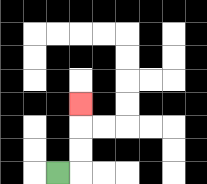{'start': '[2, 7]', 'end': '[3, 4]', 'path_directions': 'R,U,U,U', 'path_coordinates': '[[2, 7], [3, 7], [3, 6], [3, 5], [3, 4]]'}